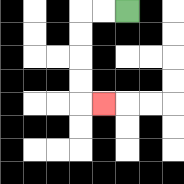{'start': '[5, 0]', 'end': '[4, 4]', 'path_directions': 'L,L,D,D,D,D,R', 'path_coordinates': '[[5, 0], [4, 0], [3, 0], [3, 1], [3, 2], [3, 3], [3, 4], [4, 4]]'}